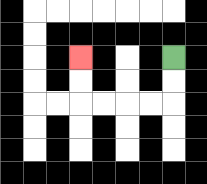{'start': '[7, 2]', 'end': '[3, 2]', 'path_directions': 'D,D,L,L,L,L,U,U', 'path_coordinates': '[[7, 2], [7, 3], [7, 4], [6, 4], [5, 4], [4, 4], [3, 4], [3, 3], [3, 2]]'}